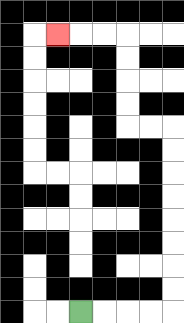{'start': '[3, 13]', 'end': '[2, 1]', 'path_directions': 'R,R,R,R,U,U,U,U,U,U,U,U,L,L,U,U,U,U,L,L,L', 'path_coordinates': '[[3, 13], [4, 13], [5, 13], [6, 13], [7, 13], [7, 12], [7, 11], [7, 10], [7, 9], [7, 8], [7, 7], [7, 6], [7, 5], [6, 5], [5, 5], [5, 4], [5, 3], [5, 2], [5, 1], [4, 1], [3, 1], [2, 1]]'}